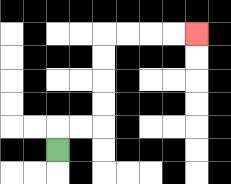{'start': '[2, 6]', 'end': '[8, 1]', 'path_directions': 'U,R,R,U,U,U,U,R,R,R,R', 'path_coordinates': '[[2, 6], [2, 5], [3, 5], [4, 5], [4, 4], [4, 3], [4, 2], [4, 1], [5, 1], [6, 1], [7, 1], [8, 1]]'}